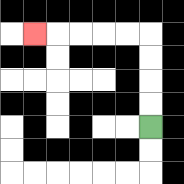{'start': '[6, 5]', 'end': '[1, 1]', 'path_directions': 'U,U,U,U,L,L,L,L,L', 'path_coordinates': '[[6, 5], [6, 4], [6, 3], [6, 2], [6, 1], [5, 1], [4, 1], [3, 1], [2, 1], [1, 1]]'}